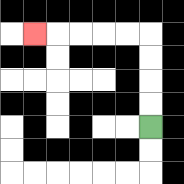{'start': '[6, 5]', 'end': '[1, 1]', 'path_directions': 'U,U,U,U,L,L,L,L,L', 'path_coordinates': '[[6, 5], [6, 4], [6, 3], [6, 2], [6, 1], [5, 1], [4, 1], [3, 1], [2, 1], [1, 1]]'}